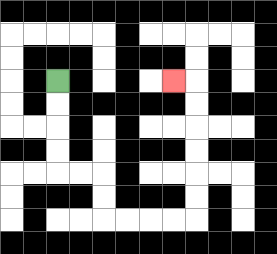{'start': '[2, 3]', 'end': '[7, 3]', 'path_directions': 'D,D,D,D,R,R,D,D,R,R,R,R,U,U,U,U,U,U,L', 'path_coordinates': '[[2, 3], [2, 4], [2, 5], [2, 6], [2, 7], [3, 7], [4, 7], [4, 8], [4, 9], [5, 9], [6, 9], [7, 9], [8, 9], [8, 8], [8, 7], [8, 6], [8, 5], [8, 4], [8, 3], [7, 3]]'}